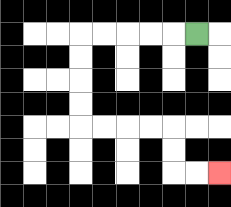{'start': '[8, 1]', 'end': '[9, 7]', 'path_directions': 'L,L,L,L,L,D,D,D,D,R,R,R,R,D,D,R,R', 'path_coordinates': '[[8, 1], [7, 1], [6, 1], [5, 1], [4, 1], [3, 1], [3, 2], [3, 3], [3, 4], [3, 5], [4, 5], [5, 5], [6, 5], [7, 5], [7, 6], [7, 7], [8, 7], [9, 7]]'}